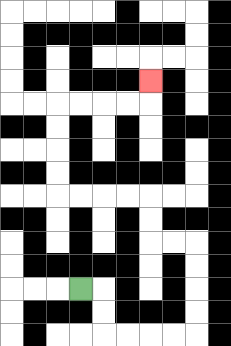{'start': '[3, 12]', 'end': '[6, 3]', 'path_directions': 'R,D,D,R,R,R,R,U,U,U,U,L,L,U,U,L,L,L,L,U,U,U,U,R,R,R,R,U', 'path_coordinates': '[[3, 12], [4, 12], [4, 13], [4, 14], [5, 14], [6, 14], [7, 14], [8, 14], [8, 13], [8, 12], [8, 11], [8, 10], [7, 10], [6, 10], [6, 9], [6, 8], [5, 8], [4, 8], [3, 8], [2, 8], [2, 7], [2, 6], [2, 5], [2, 4], [3, 4], [4, 4], [5, 4], [6, 4], [6, 3]]'}